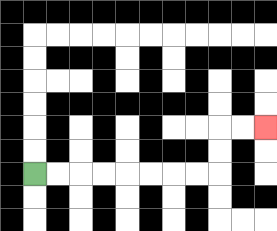{'start': '[1, 7]', 'end': '[11, 5]', 'path_directions': 'R,R,R,R,R,R,R,R,U,U,R,R', 'path_coordinates': '[[1, 7], [2, 7], [3, 7], [4, 7], [5, 7], [6, 7], [7, 7], [8, 7], [9, 7], [9, 6], [9, 5], [10, 5], [11, 5]]'}